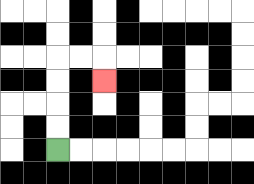{'start': '[2, 6]', 'end': '[4, 3]', 'path_directions': 'U,U,U,U,R,R,D', 'path_coordinates': '[[2, 6], [2, 5], [2, 4], [2, 3], [2, 2], [3, 2], [4, 2], [4, 3]]'}